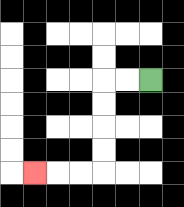{'start': '[6, 3]', 'end': '[1, 7]', 'path_directions': 'L,L,D,D,D,D,L,L,L', 'path_coordinates': '[[6, 3], [5, 3], [4, 3], [4, 4], [4, 5], [4, 6], [4, 7], [3, 7], [2, 7], [1, 7]]'}